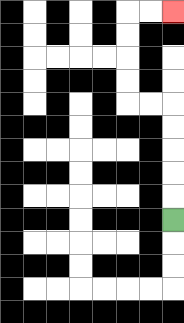{'start': '[7, 9]', 'end': '[7, 0]', 'path_directions': 'U,U,U,U,U,L,L,U,U,U,U,R,R', 'path_coordinates': '[[7, 9], [7, 8], [7, 7], [7, 6], [7, 5], [7, 4], [6, 4], [5, 4], [5, 3], [5, 2], [5, 1], [5, 0], [6, 0], [7, 0]]'}